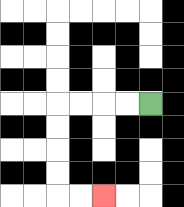{'start': '[6, 4]', 'end': '[4, 8]', 'path_directions': 'L,L,L,L,D,D,D,D,R,R', 'path_coordinates': '[[6, 4], [5, 4], [4, 4], [3, 4], [2, 4], [2, 5], [2, 6], [2, 7], [2, 8], [3, 8], [4, 8]]'}